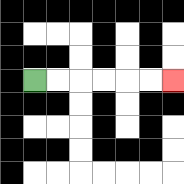{'start': '[1, 3]', 'end': '[7, 3]', 'path_directions': 'R,R,R,R,R,R', 'path_coordinates': '[[1, 3], [2, 3], [3, 3], [4, 3], [5, 3], [6, 3], [7, 3]]'}